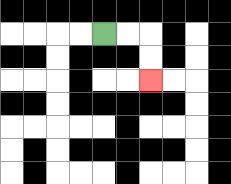{'start': '[4, 1]', 'end': '[6, 3]', 'path_directions': 'R,R,D,D', 'path_coordinates': '[[4, 1], [5, 1], [6, 1], [6, 2], [6, 3]]'}